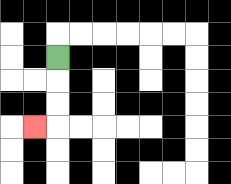{'start': '[2, 2]', 'end': '[1, 5]', 'path_directions': 'D,D,D,L', 'path_coordinates': '[[2, 2], [2, 3], [2, 4], [2, 5], [1, 5]]'}